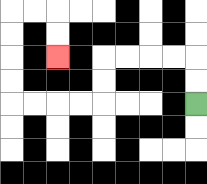{'start': '[8, 4]', 'end': '[2, 2]', 'path_directions': 'U,U,L,L,L,L,D,D,L,L,L,L,U,U,U,U,R,R,D,D', 'path_coordinates': '[[8, 4], [8, 3], [8, 2], [7, 2], [6, 2], [5, 2], [4, 2], [4, 3], [4, 4], [3, 4], [2, 4], [1, 4], [0, 4], [0, 3], [0, 2], [0, 1], [0, 0], [1, 0], [2, 0], [2, 1], [2, 2]]'}